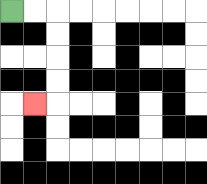{'start': '[0, 0]', 'end': '[1, 4]', 'path_directions': 'R,R,D,D,D,D,L', 'path_coordinates': '[[0, 0], [1, 0], [2, 0], [2, 1], [2, 2], [2, 3], [2, 4], [1, 4]]'}